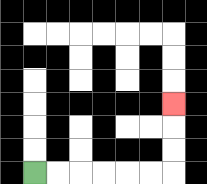{'start': '[1, 7]', 'end': '[7, 4]', 'path_directions': 'R,R,R,R,R,R,U,U,U', 'path_coordinates': '[[1, 7], [2, 7], [3, 7], [4, 7], [5, 7], [6, 7], [7, 7], [7, 6], [7, 5], [7, 4]]'}